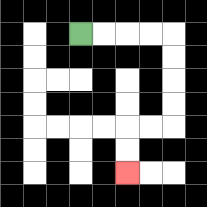{'start': '[3, 1]', 'end': '[5, 7]', 'path_directions': 'R,R,R,R,D,D,D,D,L,L,D,D', 'path_coordinates': '[[3, 1], [4, 1], [5, 1], [6, 1], [7, 1], [7, 2], [7, 3], [7, 4], [7, 5], [6, 5], [5, 5], [5, 6], [5, 7]]'}